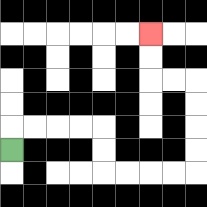{'start': '[0, 6]', 'end': '[6, 1]', 'path_directions': 'U,R,R,R,R,D,D,R,R,R,R,U,U,U,U,L,L,U,U', 'path_coordinates': '[[0, 6], [0, 5], [1, 5], [2, 5], [3, 5], [4, 5], [4, 6], [4, 7], [5, 7], [6, 7], [7, 7], [8, 7], [8, 6], [8, 5], [8, 4], [8, 3], [7, 3], [6, 3], [6, 2], [6, 1]]'}